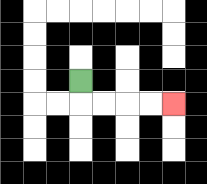{'start': '[3, 3]', 'end': '[7, 4]', 'path_directions': 'D,R,R,R,R', 'path_coordinates': '[[3, 3], [3, 4], [4, 4], [5, 4], [6, 4], [7, 4]]'}